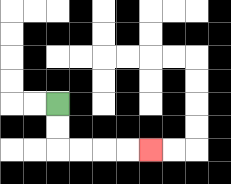{'start': '[2, 4]', 'end': '[6, 6]', 'path_directions': 'D,D,R,R,R,R', 'path_coordinates': '[[2, 4], [2, 5], [2, 6], [3, 6], [4, 6], [5, 6], [6, 6]]'}